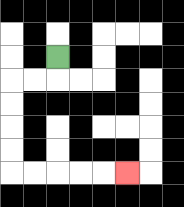{'start': '[2, 2]', 'end': '[5, 7]', 'path_directions': 'D,L,L,D,D,D,D,R,R,R,R,R', 'path_coordinates': '[[2, 2], [2, 3], [1, 3], [0, 3], [0, 4], [0, 5], [0, 6], [0, 7], [1, 7], [2, 7], [3, 7], [4, 7], [5, 7]]'}